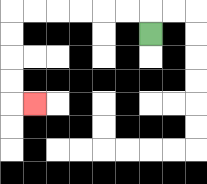{'start': '[6, 1]', 'end': '[1, 4]', 'path_directions': 'U,L,L,L,L,L,L,D,D,D,D,R', 'path_coordinates': '[[6, 1], [6, 0], [5, 0], [4, 0], [3, 0], [2, 0], [1, 0], [0, 0], [0, 1], [0, 2], [0, 3], [0, 4], [1, 4]]'}